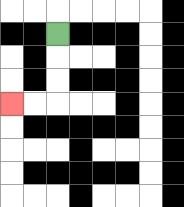{'start': '[2, 1]', 'end': '[0, 4]', 'path_directions': 'D,D,D,L,L', 'path_coordinates': '[[2, 1], [2, 2], [2, 3], [2, 4], [1, 4], [0, 4]]'}